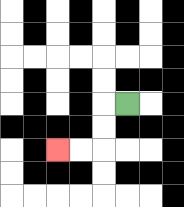{'start': '[5, 4]', 'end': '[2, 6]', 'path_directions': 'L,D,D,L,L', 'path_coordinates': '[[5, 4], [4, 4], [4, 5], [4, 6], [3, 6], [2, 6]]'}